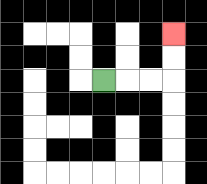{'start': '[4, 3]', 'end': '[7, 1]', 'path_directions': 'R,R,R,U,U', 'path_coordinates': '[[4, 3], [5, 3], [6, 3], [7, 3], [7, 2], [7, 1]]'}